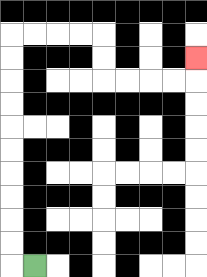{'start': '[1, 11]', 'end': '[8, 2]', 'path_directions': 'L,U,U,U,U,U,U,U,U,U,U,R,R,R,R,D,D,R,R,R,R,U', 'path_coordinates': '[[1, 11], [0, 11], [0, 10], [0, 9], [0, 8], [0, 7], [0, 6], [0, 5], [0, 4], [0, 3], [0, 2], [0, 1], [1, 1], [2, 1], [3, 1], [4, 1], [4, 2], [4, 3], [5, 3], [6, 3], [7, 3], [8, 3], [8, 2]]'}